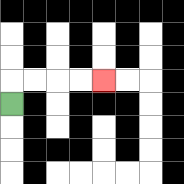{'start': '[0, 4]', 'end': '[4, 3]', 'path_directions': 'U,R,R,R,R', 'path_coordinates': '[[0, 4], [0, 3], [1, 3], [2, 3], [3, 3], [4, 3]]'}